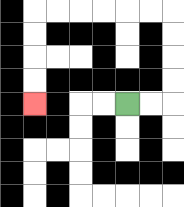{'start': '[5, 4]', 'end': '[1, 4]', 'path_directions': 'R,R,U,U,U,U,L,L,L,L,L,L,D,D,D,D', 'path_coordinates': '[[5, 4], [6, 4], [7, 4], [7, 3], [7, 2], [7, 1], [7, 0], [6, 0], [5, 0], [4, 0], [3, 0], [2, 0], [1, 0], [1, 1], [1, 2], [1, 3], [1, 4]]'}